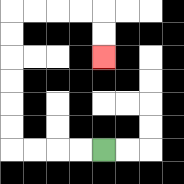{'start': '[4, 6]', 'end': '[4, 2]', 'path_directions': 'L,L,L,L,U,U,U,U,U,U,R,R,R,R,D,D', 'path_coordinates': '[[4, 6], [3, 6], [2, 6], [1, 6], [0, 6], [0, 5], [0, 4], [0, 3], [0, 2], [0, 1], [0, 0], [1, 0], [2, 0], [3, 0], [4, 0], [4, 1], [4, 2]]'}